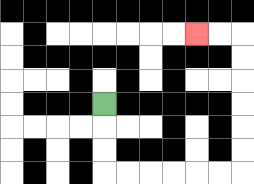{'start': '[4, 4]', 'end': '[8, 1]', 'path_directions': 'D,D,D,R,R,R,R,R,R,U,U,U,U,U,U,L,L', 'path_coordinates': '[[4, 4], [4, 5], [4, 6], [4, 7], [5, 7], [6, 7], [7, 7], [8, 7], [9, 7], [10, 7], [10, 6], [10, 5], [10, 4], [10, 3], [10, 2], [10, 1], [9, 1], [8, 1]]'}